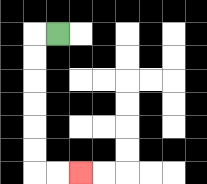{'start': '[2, 1]', 'end': '[3, 7]', 'path_directions': 'L,D,D,D,D,D,D,R,R', 'path_coordinates': '[[2, 1], [1, 1], [1, 2], [1, 3], [1, 4], [1, 5], [1, 6], [1, 7], [2, 7], [3, 7]]'}